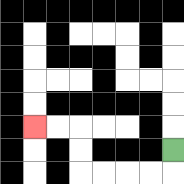{'start': '[7, 6]', 'end': '[1, 5]', 'path_directions': 'D,L,L,L,L,U,U,L,L', 'path_coordinates': '[[7, 6], [7, 7], [6, 7], [5, 7], [4, 7], [3, 7], [3, 6], [3, 5], [2, 5], [1, 5]]'}